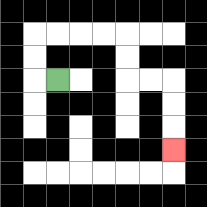{'start': '[2, 3]', 'end': '[7, 6]', 'path_directions': 'L,U,U,R,R,R,R,D,D,R,R,D,D,D', 'path_coordinates': '[[2, 3], [1, 3], [1, 2], [1, 1], [2, 1], [3, 1], [4, 1], [5, 1], [5, 2], [5, 3], [6, 3], [7, 3], [7, 4], [7, 5], [7, 6]]'}